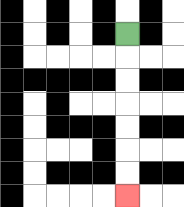{'start': '[5, 1]', 'end': '[5, 8]', 'path_directions': 'D,D,D,D,D,D,D', 'path_coordinates': '[[5, 1], [5, 2], [5, 3], [5, 4], [5, 5], [5, 6], [5, 7], [5, 8]]'}